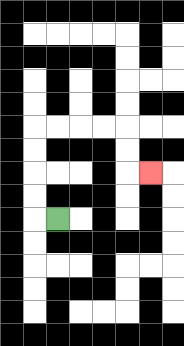{'start': '[2, 9]', 'end': '[6, 7]', 'path_directions': 'L,U,U,U,U,R,R,R,R,D,D,R', 'path_coordinates': '[[2, 9], [1, 9], [1, 8], [1, 7], [1, 6], [1, 5], [2, 5], [3, 5], [4, 5], [5, 5], [5, 6], [5, 7], [6, 7]]'}